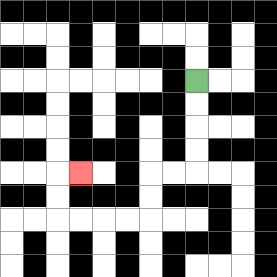{'start': '[8, 3]', 'end': '[3, 7]', 'path_directions': 'D,D,D,D,L,L,D,D,L,L,L,L,U,U,R', 'path_coordinates': '[[8, 3], [8, 4], [8, 5], [8, 6], [8, 7], [7, 7], [6, 7], [6, 8], [6, 9], [5, 9], [4, 9], [3, 9], [2, 9], [2, 8], [2, 7], [3, 7]]'}